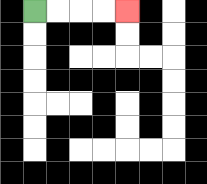{'start': '[1, 0]', 'end': '[5, 0]', 'path_directions': 'R,R,R,R', 'path_coordinates': '[[1, 0], [2, 0], [3, 0], [4, 0], [5, 0]]'}